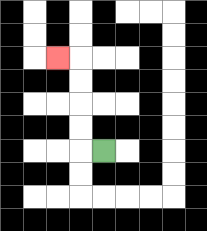{'start': '[4, 6]', 'end': '[2, 2]', 'path_directions': 'L,U,U,U,U,L', 'path_coordinates': '[[4, 6], [3, 6], [3, 5], [3, 4], [3, 3], [3, 2], [2, 2]]'}